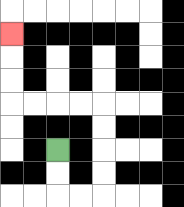{'start': '[2, 6]', 'end': '[0, 1]', 'path_directions': 'D,D,R,R,U,U,U,U,L,L,L,L,U,U,U', 'path_coordinates': '[[2, 6], [2, 7], [2, 8], [3, 8], [4, 8], [4, 7], [4, 6], [4, 5], [4, 4], [3, 4], [2, 4], [1, 4], [0, 4], [0, 3], [0, 2], [0, 1]]'}